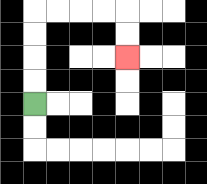{'start': '[1, 4]', 'end': '[5, 2]', 'path_directions': 'U,U,U,U,R,R,R,R,D,D', 'path_coordinates': '[[1, 4], [1, 3], [1, 2], [1, 1], [1, 0], [2, 0], [3, 0], [4, 0], [5, 0], [5, 1], [5, 2]]'}